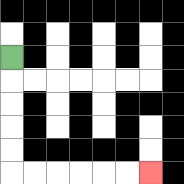{'start': '[0, 2]', 'end': '[6, 7]', 'path_directions': 'D,D,D,D,D,R,R,R,R,R,R', 'path_coordinates': '[[0, 2], [0, 3], [0, 4], [0, 5], [0, 6], [0, 7], [1, 7], [2, 7], [3, 7], [4, 7], [5, 7], [6, 7]]'}